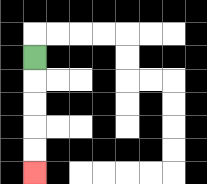{'start': '[1, 2]', 'end': '[1, 7]', 'path_directions': 'D,D,D,D,D', 'path_coordinates': '[[1, 2], [1, 3], [1, 4], [1, 5], [1, 6], [1, 7]]'}